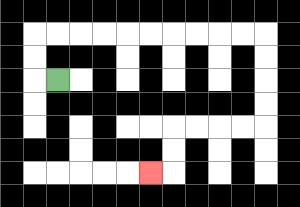{'start': '[2, 3]', 'end': '[6, 7]', 'path_directions': 'L,U,U,R,R,R,R,R,R,R,R,R,R,D,D,D,D,L,L,L,L,D,D,L', 'path_coordinates': '[[2, 3], [1, 3], [1, 2], [1, 1], [2, 1], [3, 1], [4, 1], [5, 1], [6, 1], [7, 1], [8, 1], [9, 1], [10, 1], [11, 1], [11, 2], [11, 3], [11, 4], [11, 5], [10, 5], [9, 5], [8, 5], [7, 5], [7, 6], [7, 7], [6, 7]]'}